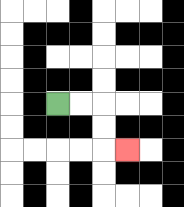{'start': '[2, 4]', 'end': '[5, 6]', 'path_directions': 'R,R,D,D,R', 'path_coordinates': '[[2, 4], [3, 4], [4, 4], [4, 5], [4, 6], [5, 6]]'}